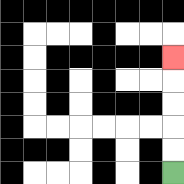{'start': '[7, 7]', 'end': '[7, 2]', 'path_directions': 'U,U,U,U,U', 'path_coordinates': '[[7, 7], [7, 6], [7, 5], [7, 4], [7, 3], [7, 2]]'}